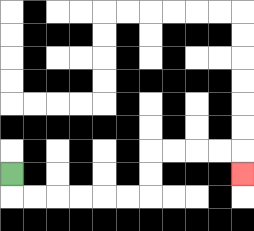{'start': '[0, 7]', 'end': '[10, 7]', 'path_directions': 'D,R,R,R,R,R,R,U,U,R,R,R,R,D', 'path_coordinates': '[[0, 7], [0, 8], [1, 8], [2, 8], [3, 8], [4, 8], [5, 8], [6, 8], [6, 7], [6, 6], [7, 6], [8, 6], [9, 6], [10, 6], [10, 7]]'}